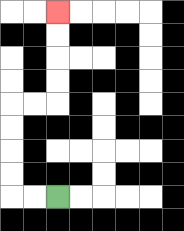{'start': '[2, 8]', 'end': '[2, 0]', 'path_directions': 'L,L,U,U,U,U,R,R,U,U,U,U', 'path_coordinates': '[[2, 8], [1, 8], [0, 8], [0, 7], [0, 6], [0, 5], [0, 4], [1, 4], [2, 4], [2, 3], [2, 2], [2, 1], [2, 0]]'}